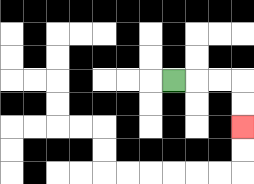{'start': '[7, 3]', 'end': '[10, 5]', 'path_directions': 'R,R,R,D,D', 'path_coordinates': '[[7, 3], [8, 3], [9, 3], [10, 3], [10, 4], [10, 5]]'}